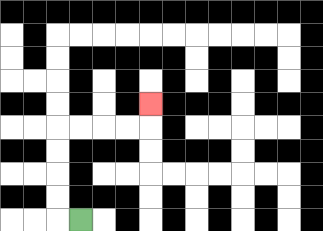{'start': '[3, 9]', 'end': '[6, 4]', 'path_directions': 'L,U,U,U,U,R,R,R,R,U', 'path_coordinates': '[[3, 9], [2, 9], [2, 8], [2, 7], [2, 6], [2, 5], [3, 5], [4, 5], [5, 5], [6, 5], [6, 4]]'}